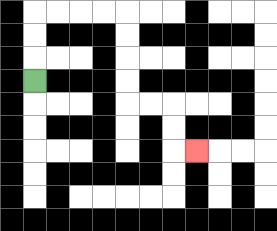{'start': '[1, 3]', 'end': '[8, 6]', 'path_directions': 'U,U,U,R,R,R,R,D,D,D,D,R,R,D,D,R', 'path_coordinates': '[[1, 3], [1, 2], [1, 1], [1, 0], [2, 0], [3, 0], [4, 0], [5, 0], [5, 1], [5, 2], [5, 3], [5, 4], [6, 4], [7, 4], [7, 5], [7, 6], [8, 6]]'}